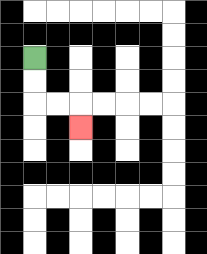{'start': '[1, 2]', 'end': '[3, 5]', 'path_directions': 'D,D,R,R,D', 'path_coordinates': '[[1, 2], [1, 3], [1, 4], [2, 4], [3, 4], [3, 5]]'}